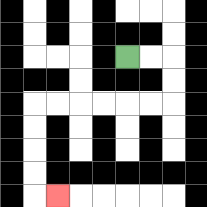{'start': '[5, 2]', 'end': '[2, 8]', 'path_directions': 'R,R,D,D,L,L,L,L,L,L,D,D,D,D,R', 'path_coordinates': '[[5, 2], [6, 2], [7, 2], [7, 3], [7, 4], [6, 4], [5, 4], [4, 4], [3, 4], [2, 4], [1, 4], [1, 5], [1, 6], [1, 7], [1, 8], [2, 8]]'}